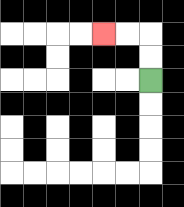{'start': '[6, 3]', 'end': '[4, 1]', 'path_directions': 'U,U,L,L', 'path_coordinates': '[[6, 3], [6, 2], [6, 1], [5, 1], [4, 1]]'}